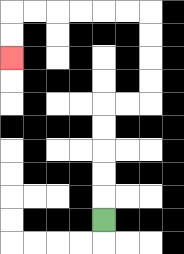{'start': '[4, 9]', 'end': '[0, 2]', 'path_directions': 'U,U,U,U,U,R,R,U,U,U,U,L,L,L,L,L,L,D,D', 'path_coordinates': '[[4, 9], [4, 8], [4, 7], [4, 6], [4, 5], [4, 4], [5, 4], [6, 4], [6, 3], [6, 2], [6, 1], [6, 0], [5, 0], [4, 0], [3, 0], [2, 0], [1, 0], [0, 0], [0, 1], [0, 2]]'}